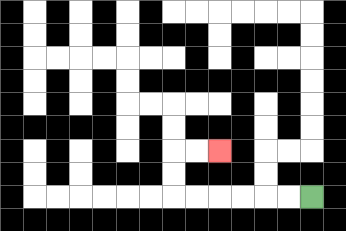{'start': '[13, 8]', 'end': '[9, 6]', 'path_directions': 'L,L,L,L,L,L,U,U,R,R', 'path_coordinates': '[[13, 8], [12, 8], [11, 8], [10, 8], [9, 8], [8, 8], [7, 8], [7, 7], [7, 6], [8, 6], [9, 6]]'}